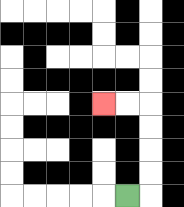{'start': '[5, 8]', 'end': '[4, 4]', 'path_directions': 'R,U,U,U,U,L,L', 'path_coordinates': '[[5, 8], [6, 8], [6, 7], [6, 6], [6, 5], [6, 4], [5, 4], [4, 4]]'}